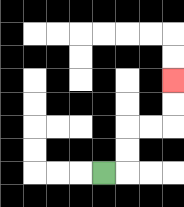{'start': '[4, 7]', 'end': '[7, 3]', 'path_directions': 'R,U,U,R,R,U,U', 'path_coordinates': '[[4, 7], [5, 7], [5, 6], [5, 5], [6, 5], [7, 5], [7, 4], [7, 3]]'}